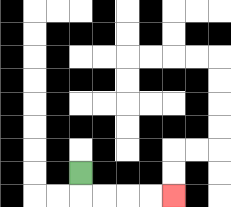{'start': '[3, 7]', 'end': '[7, 8]', 'path_directions': 'D,R,R,R,R', 'path_coordinates': '[[3, 7], [3, 8], [4, 8], [5, 8], [6, 8], [7, 8]]'}